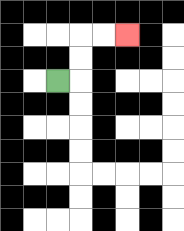{'start': '[2, 3]', 'end': '[5, 1]', 'path_directions': 'R,U,U,R,R', 'path_coordinates': '[[2, 3], [3, 3], [3, 2], [3, 1], [4, 1], [5, 1]]'}